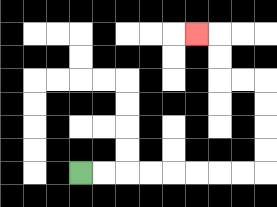{'start': '[3, 7]', 'end': '[8, 1]', 'path_directions': 'R,R,R,R,R,R,R,R,U,U,U,U,L,L,U,U,L', 'path_coordinates': '[[3, 7], [4, 7], [5, 7], [6, 7], [7, 7], [8, 7], [9, 7], [10, 7], [11, 7], [11, 6], [11, 5], [11, 4], [11, 3], [10, 3], [9, 3], [9, 2], [9, 1], [8, 1]]'}